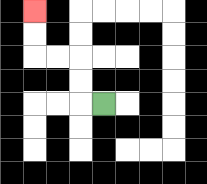{'start': '[4, 4]', 'end': '[1, 0]', 'path_directions': 'L,U,U,L,L,U,U', 'path_coordinates': '[[4, 4], [3, 4], [3, 3], [3, 2], [2, 2], [1, 2], [1, 1], [1, 0]]'}